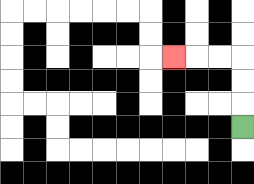{'start': '[10, 5]', 'end': '[7, 2]', 'path_directions': 'U,U,U,L,L,L', 'path_coordinates': '[[10, 5], [10, 4], [10, 3], [10, 2], [9, 2], [8, 2], [7, 2]]'}